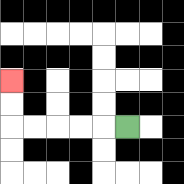{'start': '[5, 5]', 'end': '[0, 3]', 'path_directions': 'L,L,L,L,L,U,U', 'path_coordinates': '[[5, 5], [4, 5], [3, 5], [2, 5], [1, 5], [0, 5], [0, 4], [0, 3]]'}